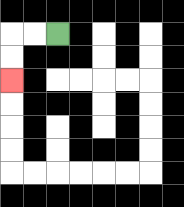{'start': '[2, 1]', 'end': '[0, 3]', 'path_directions': 'L,L,D,D', 'path_coordinates': '[[2, 1], [1, 1], [0, 1], [0, 2], [0, 3]]'}